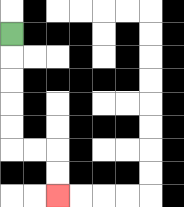{'start': '[0, 1]', 'end': '[2, 8]', 'path_directions': 'D,D,D,D,D,R,R,D,D', 'path_coordinates': '[[0, 1], [0, 2], [0, 3], [0, 4], [0, 5], [0, 6], [1, 6], [2, 6], [2, 7], [2, 8]]'}